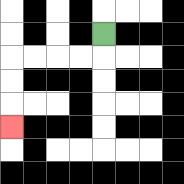{'start': '[4, 1]', 'end': '[0, 5]', 'path_directions': 'D,L,L,L,L,D,D,D', 'path_coordinates': '[[4, 1], [4, 2], [3, 2], [2, 2], [1, 2], [0, 2], [0, 3], [0, 4], [0, 5]]'}